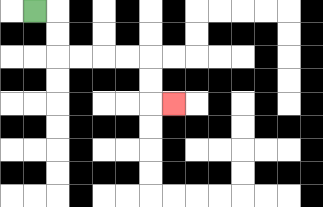{'start': '[1, 0]', 'end': '[7, 4]', 'path_directions': 'R,D,D,R,R,R,R,D,D,R', 'path_coordinates': '[[1, 0], [2, 0], [2, 1], [2, 2], [3, 2], [4, 2], [5, 2], [6, 2], [6, 3], [6, 4], [7, 4]]'}